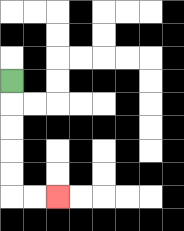{'start': '[0, 3]', 'end': '[2, 8]', 'path_directions': 'D,D,D,D,D,R,R', 'path_coordinates': '[[0, 3], [0, 4], [0, 5], [0, 6], [0, 7], [0, 8], [1, 8], [2, 8]]'}